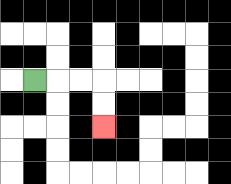{'start': '[1, 3]', 'end': '[4, 5]', 'path_directions': 'R,R,R,D,D', 'path_coordinates': '[[1, 3], [2, 3], [3, 3], [4, 3], [4, 4], [4, 5]]'}